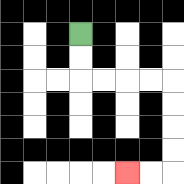{'start': '[3, 1]', 'end': '[5, 7]', 'path_directions': 'D,D,R,R,R,R,D,D,D,D,L,L', 'path_coordinates': '[[3, 1], [3, 2], [3, 3], [4, 3], [5, 3], [6, 3], [7, 3], [7, 4], [7, 5], [7, 6], [7, 7], [6, 7], [5, 7]]'}